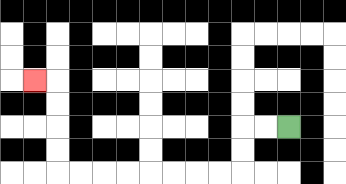{'start': '[12, 5]', 'end': '[1, 3]', 'path_directions': 'L,L,D,D,L,L,L,L,L,L,L,L,U,U,U,U,L', 'path_coordinates': '[[12, 5], [11, 5], [10, 5], [10, 6], [10, 7], [9, 7], [8, 7], [7, 7], [6, 7], [5, 7], [4, 7], [3, 7], [2, 7], [2, 6], [2, 5], [2, 4], [2, 3], [1, 3]]'}